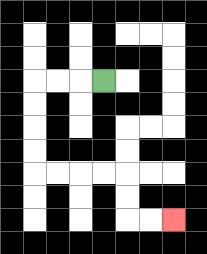{'start': '[4, 3]', 'end': '[7, 9]', 'path_directions': 'L,L,L,D,D,D,D,R,R,R,R,D,D,R,R', 'path_coordinates': '[[4, 3], [3, 3], [2, 3], [1, 3], [1, 4], [1, 5], [1, 6], [1, 7], [2, 7], [3, 7], [4, 7], [5, 7], [5, 8], [5, 9], [6, 9], [7, 9]]'}